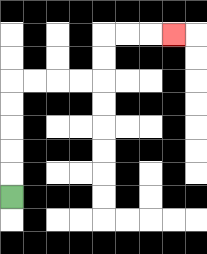{'start': '[0, 8]', 'end': '[7, 1]', 'path_directions': 'U,U,U,U,U,R,R,R,R,U,U,R,R,R', 'path_coordinates': '[[0, 8], [0, 7], [0, 6], [0, 5], [0, 4], [0, 3], [1, 3], [2, 3], [3, 3], [4, 3], [4, 2], [4, 1], [5, 1], [6, 1], [7, 1]]'}